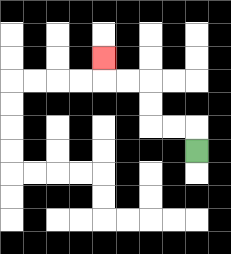{'start': '[8, 6]', 'end': '[4, 2]', 'path_directions': 'U,L,L,U,U,L,L,U', 'path_coordinates': '[[8, 6], [8, 5], [7, 5], [6, 5], [6, 4], [6, 3], [5, 3], [4, 3], [4, 2]]'}